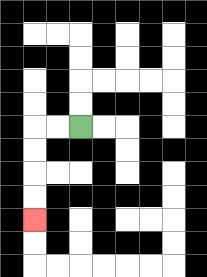{'start': '[3, 5]', 'end': '[1, 9]', 'path_directions': 'L,L,D,D,D,D', 'path_coordinates': '[[3, 5], [2, 5], [1, 5], [1, 6], [1, 7], [1, 8], [1, 9]]'}